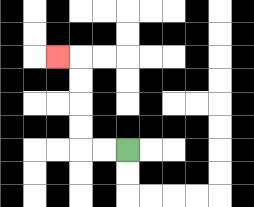{'start': '[5, 6]', 'end': '[2, 2]', 'path_directions': 'L,L,U,U,U,U,L', 'path_coordinates': '[[5, 6], [4, 6], [3, 6], [3, 5], [3, 4], [3, 3], [3, 2], [2, 2]]'}